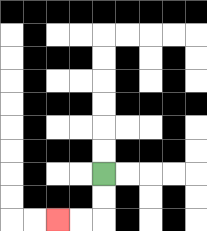{'start': '[4, 7]', 'end': '[2, 9]', 'path_directions': 'D,D,L,L', 'path_coordinates': '[[4, 7], [4, 8], [4, 9], [3, 9], [2, 9]]'}